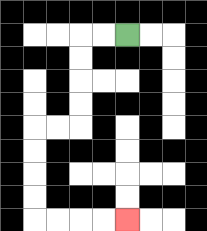{'start': '[5, 1]', 'end': '[5, 9]', 'path_directions': 'L,L,D,D,D,D,L,L,D,D,D,D,R,R,R,R', 'path_coordinates': '[[5, 1], [4, 1], [3, 1], [3, 2], [3, 3], [3, 4], [3, 5], [2, 5], [1, 5], [1, 6], [1, 7], [1, 8], [1, 9], [2, 9], [3, 9], [4, 9], [5, 9]]'}